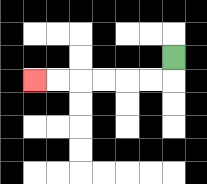{'start': '[7, 2]', 'end': '[1, 3]', 'path_directions': 'D,L,L,L,L,L,L', 'path_coordinates': '[[7, 2], [7, 3], [6, 3], [5, 3], [4, 3], [3, 3], [2, 3], [1, 3]]'}